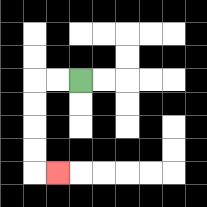{'start': '[3, 3]', 'end': '[2, 7]', 'path_directions': 'L,L,D,D,D,D,R', 'path_coordinates': '[[3, 3], [2, 3], [1, 3], [1, 4], [1, 5], [1, 6], [1, 7], [2, 7]]'}